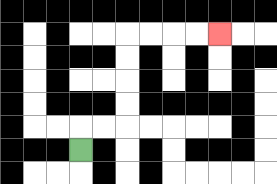{'start': '[3, 6]', 'end': '[9, 1]', 'path_directions': 'U,R,R,U,U,U,U,R,R,R,R', 'path_coordinates': '[[3, 6], [3, 5], [4, 5], [5, 5], [5, 4], [5, 3], [5, 2], [5, 1], [6, 1], [7, 1], [8, 1], [9, 1]]'}